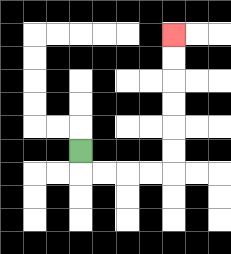{'start': '[3, 6]', 'end': '[7, 1]', 'path_directions': 'D,R,R,R,R,U,U,U,U,U,U', 'path_coordinates': '[[3, 6], [3, 7], [4, 7], [5, 7], [6, 7], [7, 7], [7, 6], [7, 5], [7, 4], [7, 3], [7, 2], [7, 1]]'}